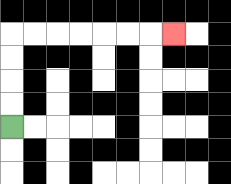{'start': '[0, 5]', 'end': '[7, 1]', 'path_directions': 'U,U,U,U,R,R,R,R,R,R,R', 'path_coordinates': '[[0, 5], [0, 4], [0, 3], [0, 2], [0, 1], [1, 1], [2, 1], [3, 1], [4, 1], [5, 1], [6, 1], [7, 1]]'}